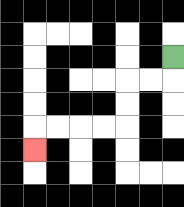{'start': '[7, 2]', 'end': '[1, 6]', 'path_directions': 'D,L,L,D,D,L,L,L,L,D', 'path_coordinates': '[[7, 2], [7, 3], [6, 3], [5, 3], [5, 4], [5, 5], [4, 5], [3, 5], [2, 5], [1, 5], [1, 6]]'}